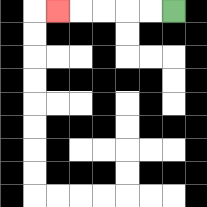{'start': '[7, 0]', 'end': '[2, 0]', 'path_directions': 'L,L,L,L,L', 'path_coordinates': '[[7, 0], [6, 0], [5, 0], [4, 0], [3, 0], [2, 0]]'}